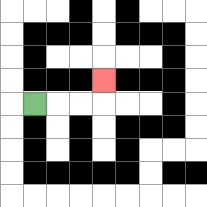{'start': '[1, 4]', 'end': '[4, 3]', 'path_directions': 'R,R,R,U', 'path_coordinates': '[[1, 4], [2, 4], [3, 4], [4, 4], [4, 3]]'}